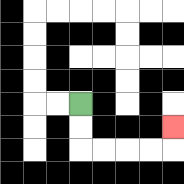{'start': '[3, 4]', 'end': '[7, 5]', 'path_directions': 'D,D,R,R,R,R,U', 'path_coordinates': '[[3, 4], [3, 5], [3, 6], [4, 6], [5, 6], [6, 6], [7, 6], [7, 5]]'}